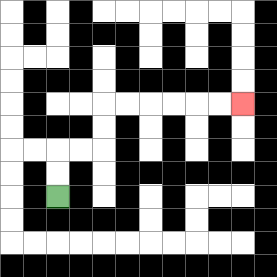{'start': '[2, 8]', 'end': '[10, 4]', 'path_directions': 'U,U,R,R,U,U,R,R,R,R,R,R', 'path_coordinates': '[[2, 8], [2, 7], [2, 6], [3, 6], [4, 6], [4, 5], [4, 4], [5, 4], [6, 4], [7, 4], [8, 4], [9, 4], [10, 4]]'}